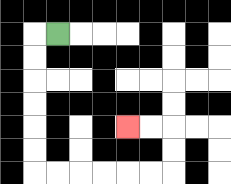{'start': '[2, 1]', 'end': '[5, 5]', 'path_directions': 'L,D,D,D,D,D,D,R,R,R,R,R,R,U,U,L,L', 'path_coordinates': '[[2, 1], [1, 1], [1, 2], [1, 3], [1, 4], [1, 5], [1, 6], [1, 7], [2, 7], [3, 7], [4, 7], [5, 7], [6, 7], [7, 7], [7, 6], [7, 5], [6, 5], [5, 5]]'}